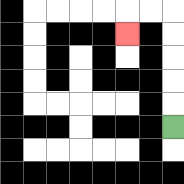{'start': '[7, 5]', 'end': '[5, 1]', 'path_directions': 'U,U,U,U,U,L,L,D', 'path_coordinates': '[[7, 5], [7, 4], [7, 3], [7, 2], [7, 1], [7, 0], [6, 0], [5, 0], [5, 1]]'}